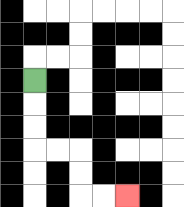{'start': '[1, 3]', 'end': '[5, 8]', 'path_directions': 'D,D,D,R,R,D,D,R,R', 'path_coordinates': '[[1, 3], [1, 4], [1, 5], [1, 6], [2, 6], [3, 6], [3, 7], [3, 8], [4, 8], [5, 8]]'}